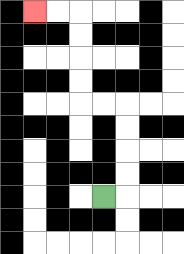{'start': '[4, 8]', 'end': '[1, 0]', 'path_directions': 'R,U,U,U,U,L,L,U,U,U,U,L,L', 'path_coordinates': '[[4, 8], [5, 8], [5, 7], [5, 6], [5, 5], [5, 4], [4, 4], [3, 4], [3, 3], [3, 2], [3, 1], [3, 0], [2, 0], [1, 0]]'}